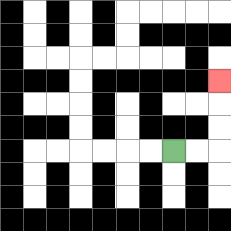{'start': '[7, 6]', 'end': '[9, 3]', 'path_directions': 'R,R,U,U,U', 'path_coordinates': '[[7, 6], [8, 6], [9, 6], [9, 5], [9, 4], [9, 3]]'}